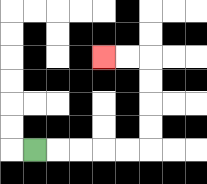{'start': '[1, 6]', 'end': '[4, 2]', 'path_directions': 'R,R,R,R,R,U,U,U,U,L,L', 'path_coordinates': '[[1, 6], [2, 6], [3, 6], [4, 6], [5, 6], [6, 6], [6, 5], [6, 4], [6, 3], [6, 2], [5, 2], [4, 2]]'}